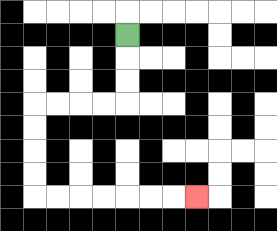{'start': '[5, 1]', 'end': '[8, 8]', 'path_directions': 'D,D,D,L,L,L,L,D,D,D,D,R,R,R,R,R,R,R', 'path_coordinates': '[[5, 1], [5, 2], [5, 3], [5, 4], [4, 4], [3, 4], [2, 4], [1, 4], [1, 5], [1, 6], [1, 7], [1, 8], [2, 8], [3, 8], [4, 8], [5, 8], [6, 8], [7, 8], [8, 8]]'}